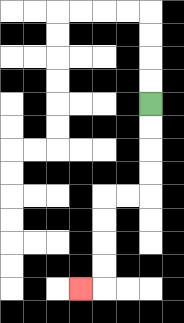{'start': '[6, 4]', 'end': '[3, 12]', 'path_directions': 'D,D,D,D,L,L,D,D,D,D,L', 'path_coordinates': '[[6, 4], [6, 5], [6, 6], [6, 7], [6, 8], [5, 8], [4, 8], [4, 9], [4, 10], [4, 11], [4, 12], [3, 12]]'}